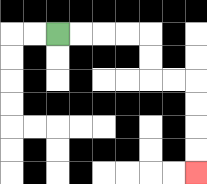{'start': '[2, 1]', 'end': '[8, 7]', 'path_directions': 'R,R,R,R,D,D,R,R,D,D,D,D', 'path_coordinates': '[[2, 1], [3, 1], [4, 1], [5, 1], [6, 1], [6, 2], [6, 3], [7, 3], [8, 3], [8, 4], [8, 5], [8, 6], [8, 7]]'}